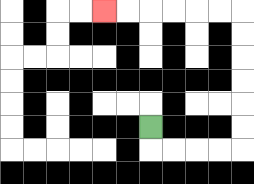{'start': '[6, 5]', 'end': '[4, 0]', 'path_directions': 'D,R,R,R,R,U,U,U,U,U,U,L,L,L,L,L,L', 'path_coordinates': '[[6, 5], [6, 6], [7, 6], [8, 6], [9, 6], [10, 6], [10, 5], [10, 4], [10, 3], [10, 2], [10, 1], [10, 0], [9, 0], [8, 0], [7, 0], [6, 0], [5, 0], [4, 0]]'}